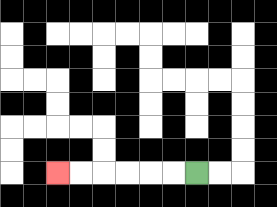{'start': '[8, 7]', 'end': '[2, 7]', 'path_directions': 'L,L,L,L,L,L', 'path_coordinates': '[[8, 7], [7, 7], [6, 7], [5, 7], [4, 7], [3, 7], [2, 7]]'}